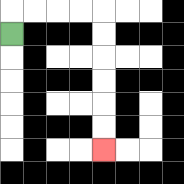{'start': '[0, 1]', 'end': '[4, 6]', 'path_directions': 'U,R,R,R,R,D,D,D,D,D,D', 'path_coordinates': '[[0, 1], [0, 0], [1, 0], [2, 0], [3, 0], [4, 0], [4, 1], [4, 2], [4, 3], [4, 4], [4, 5], [4, 6]]'}